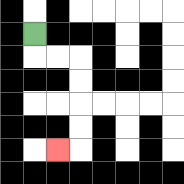{'start': '[1, 1]', 'end': '[2, 6]', 'path_directions': 'D,R,R,D,D,D,D,L', 'path_coordinates': '[[1, 1], [1, 2], [2, 2], [3, 2], [3, 3], [3, 4], [3, 5], [3, 6], [2, 6]]'}